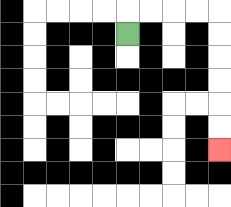{'start': '[5, 1]', 'end': '[9, 6]', 'path_directions': 'U,R,R,R,R,D,D,D,D,D,D', 'path_coordinates': '[[5, 1], [5, 0], [6, 0], [7, 0], [8, 0], [9, 0], [9, 1], [9, 2], [9, 3], [9, 4], [9, 5], [9, 6]]'}